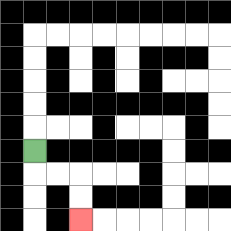{'start': '[1, 6]', 'end': '[3, 9]', 'path_directions': 'D,R,R,D,D', 'path_coordinates': '[[1, 6], [1, 7], [2, 7], [3, 7], [3, 8], [3, 9]]'}